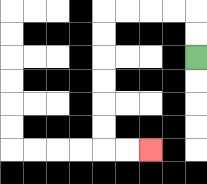{'start': '[8, 2]', 'end': '[6, 6]', 'path_directions': 'U,U,L,L,L,L,D,D,D,D,D,D,R,R', 'path_coordinates': '[[8, 2], [8, 1], [8, 0], [7, 0], [6, 0], [5, 0], [4, 0], [4, 1], [4, 2], [4, 3], [4, 4], [4, 5], [4, 6], [5, 6], [6, 6]]'}